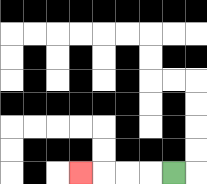{'start': '[7, 7]', 'end': '[3, 7]', 'path_directions': 'L,L,L,L', 'path_coordinates': '[[7, 7], [6, 7], [5, 7], [4, 7], [3, 7]]'}